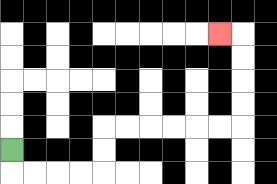{'start': '[0, 6]', 'end': '[9, 1]', 'path_directions': 'D,R,R,R,R,U,U,R,R,R,R,R,R,U,U,U,U,L', 'path_coordinates': '[[0, 6], [0, 7], [1, 7], [2, 7], [3, 7], [4, 7], [4, 6], [4, 5], [5, 5], [6, 5], [7, 5], [8, 5], [9, 5], [10, 5], [10, 4], [10, 3], [10, 2], [10, 1], [9, 1]]'}